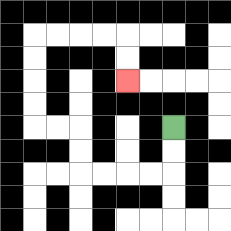{'start': '[7, 5]', 'end': '[5, 3]', 'path_directions': 'D,D,L,L,L,L,U,U,L,L,U,U,U,U,R,R,R,R,D,D', 'path_coordinates': '[[7, 5], [7, 6], [7, 7], [6, 7], [5, 7], [4, 7], [3, 7], [3, 6], [3, 5], [2, 5], [1, 5], [1, 4], [1, 3], [1, 2], [1, 1], [2, 1], [3, 1], [4, 1], [5, 1], [5, 2], [5, 3]]'}